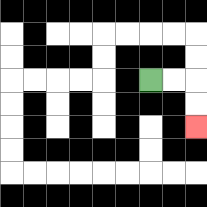{'start': '[6, 3]', 'end': '[8, 5]', 'path_directions': 'R,R,D,D', 'path_coordinates': '[[6, 3], [7, 3], [8, 3], [8, 4], [8, 5]]'}